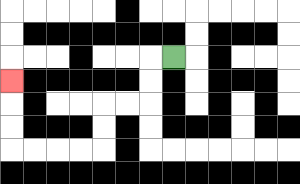{'start': '[7, 2]', 'end': '[0, 3]', 'path_directions': 'L,D,D,L,L,D,D,L,L,L,L,U,U,U', 'path_coordinates': '[[7, 2], [6, 2], [6, 3], [6, 4], [5, 4], [4, 4], [4, 5], [4, 6], [3, 6], [2, 6], [1, 6], [0, 6], [0, 5], [0, 4], [0, 3]]'}